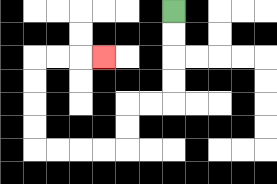{'start': '[7, 0]', 'end': '[4, 2]', 'path_directions': 'D,D,D,D,L,L,D,D,L,L,L,L,U,U,U,U,R,R,R', 'path_coordinates': '[[7, 0], [7, 1], [7, 2], [7, 3], [7, 4], [6, 4], [5, 4], [5, 5], [5, 6], [4, 6], [3, 6], [2, 6], [1, 6], [1, 5], [1, 4], [1, 3], [1, 2], [2, 2], [3, 2], [4, 2]]'}